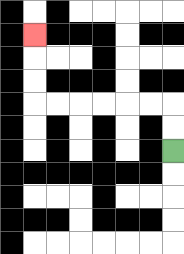{'start': '[7, 6]', 'end': '[1, 1]', 'path_directions': 'U,U,L,L,L,L,L,L,U,U,U', 'path_coordinates': '[[7, 6], [7, 5], [7, 4], [6, 4], [5, 4], [4, 4], [3, 4], [2, 4], [1, 4], [1, 3], [1, 2], [1, 1]]'}